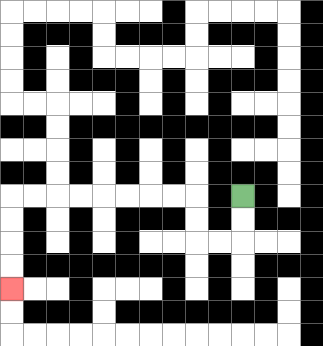{'start': '[10, 8]', 'end': '[0, 12]', 'path_directions': 'D,D,L,L,U,U,L,L,L,L,L,L,L,L,D,D,D,D', 'path_coordinates': '[[10, 8], [10, 9], [10, 10], [9, 10], [8, 10], [8, 9], [8, 8], [7, 8], [6, 8], [5, 8], [4, 8], [3, 8], [2, 8], [1, 8], [0, 8], [0, 9], [0, 10], [0, 11], [0, 12]]'}